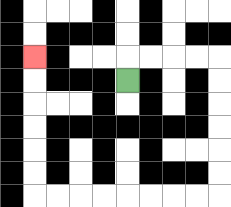{'start': '[5, 3]', 'end': '[1, 2]', 'path_directions': 'U,R,R,R,R,D,D,D,D,D,D,L,L,L,L,L,L,L,L,U,U,U,U,U,U', 'path_coordinates': '[[5, 3], [5, 2], [6, 2], [7, 2], [8, 2], [9, 2], [9, 3], [9, 4], [9, 5], [9, 6], [9, 7], [9, 8], [8, 8], [7, 8], [6, 8], [5, 8], [4, 8], [3, 8], [2, 8], [1, 8], [1, 7], [1, 6], [1, 5], [1, 4], [1, 3], [1, 2]]'}